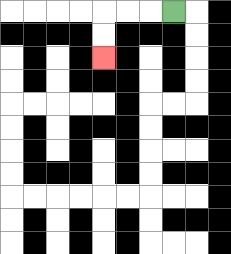{'start': '[7, 0]', 'end': '[4, 2]', 'path_directions': 'L,L,L,D,D', 'path_coordinates': '[[7, 0], [6, 0], [5, 0], [4, 0], [4, 1], [4, 2]]'}